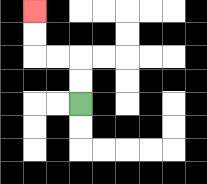{'start': '[3, 4]', 'end': '[1, 0]', 'path_directions': 'U,U,L,L,U,U', 'path_coordinates': '[[3, 4], [3, 3], [3, 2], [2, 2], [1, 2], [1, 1], [1, 0]]'}